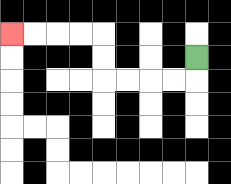{'start': '[8, 2]', 'end': '[0, 1]', 'path_directions': 'D,L,L,L,L,U,U,L,L,L,L', 'path_coordinates': '[[8, 2], [8, 3], [7, 3], [6, 3], [5, 3], [4, 3], [4, 2], [4, 1], [3, 1], [2, 1], [1, 1], [0, 1]]'}